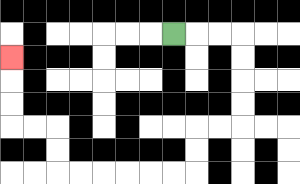{'start': '[7, 1]', 'end': '[0, 2]', 'path_directions': 'R,R,R,D,D,D,D,L,L,D,D,L,L,L,L,L,L,U,U,L,L,U,U,U', 'path_coordinates': '[[7, 1], [8, 1], [9, 1], [10, 1], [10, 2], [10, 3], [10, 4], [10, 5], [9, 5], [8, 5], [8, 6], [8, 7], [7, 7], [6, 7], [5, 7], [4, 7], [3, 7], [2, 7], [2, 6], [2, 5], [1, 5], [0, 5], [0, 4], [0, 3], [0, 2]]'}